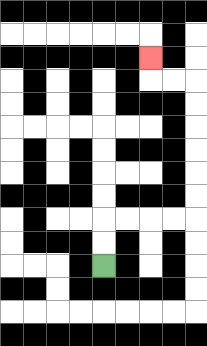{'start': '[4, 11]', 'end': '[6, 2]', 'path_directions': 'U,U,R,R,R,R,U,U,U,U,U,U,L,L,U', 'path_coordinates': '[[4, 11], [4, 10], [4, 9], [5, 9], [6, 9], [7, 9], [8, 9], [8, 8], [8, 7], [8, 6], [8, 5], [8, 4], [8, 3], [7, 3], [6, 3], [6, 2]]'}